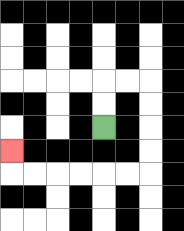{'start': '[4, 5]', 'end': '[0, 6]', 'path_directions': 'U,U,R,R,D,D,D,D,L,L,L,L,L,L,U', 'path_coordinates': '[[4, 5], [4, 4], [4, 3], [5, 3], [6, 3], [6, 4], [6, 5], [6, 6], [6, 7], [5, 7], [4, 7], [3, 7], [2, 7], [1, 7], [0, 7], [0, 6]]'}